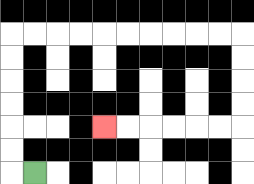{'start': '[1, 7]', 'end': '[4, 5]', 'path_directions': 'L,U,U,U,U,U,U,R,R,R,R,R,R,R,R,R,R,D,D,D,D,L,L,L,L,L,L', 'path_coordinates': '[[1, 7], [0, 7], [0, 6], [0, 5], [0, 4], [0, 3], [0, 2], [0, 1], [1, 1], [2, 1], [3, 1], [4, 1], [5, 1], [6, 1], [7, 1], [8, 1], [9, 1], [10, 1], [10, 2], [10, 3], [10, 4], [10, 5], [9, 5], [8, 5], [7, 5], [6, 5], [5, 5], [4, 5]]'}